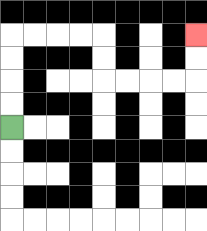{'start': '[0, 5]', 'end': '[8, 1]', 'path_directions': 'U,U,U,U,R,R,R,R,D,D,R,R,R,R,U,U', 'path_coordinates': '[[0, 5], [0, 4], [0, 3], [0, 2], [0, 1], [1, 1], [2, 1], [3, 1], [4, 1], [4, 2], [4, 3], [5, 3], [6, 3], [7, 3], [8, 3], [8, 2], [8, 1]]'}